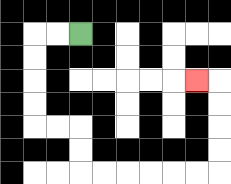{'start': '[3, 1]', 'end': '[8, 3]', 'path_directions': 'L,L,D,D,D,D,R,R,D,D,R,R,R,R,R,R,U,U,U,U,L', 'path_coordinates': '[[3, 1], [2, 1], [1, 1], [1, 2], [1, 3], [1, 4], [1, 5], [2, 5], [3, 5], [3, 6], [3, 7], [4, 7], [5, 7], [6, 7], [7, 7], [8, 7], [9, 7], [9, 6], [9, 5], [9, 4], [9, 3], [8, 3]]'}